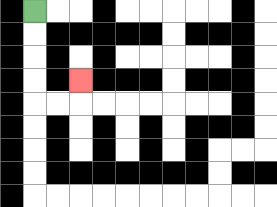{'start': '[1, 0]', 'end': '[3, 3]', 'path_directions': 'D,D,D,D,R,R,U', 'path_coordinates': '[[1, 0], [1, 1], [1, 2], [1, 3], [1, 4], [2, 4], [3, 4], [3, 3]]'}